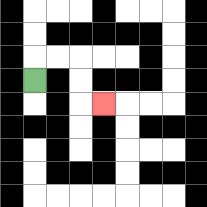{'start': '[1, 3]', 'end': '[4, 4]', 'path_directions': 'U,R,R,D,D,R', 'path_coordinates': '[[1, 3], [1, 2], [2, 2], [3, 2], [3, 3], [3, 4], [4, 4]]'}